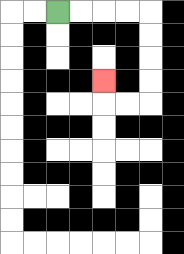{'start': '[2, 0]', 'end': '[4, 3]', 'path_directions': 'R,R,R,R,D,D,D,D,L,L,U', 'path_coordinates': '[[2, 0], [3, 0], [4, 0], [5, 0], [6, 0], [6, 1], [6, 2], [6, 3], [6, 4], [5, 4], [4, 4], [4, 3]]'}